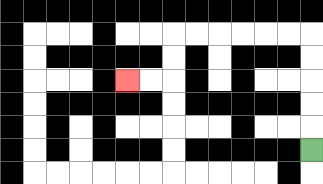{'start': '[13, 6]', 'end': '[5, 3]', 'path_directions': 'U,U,U,U,U,L,L,L,L,L,L,D,D,L,L', 'path_coordinates': '[[13, 6], [13, 5], [13, 4], [13, 3], [13, 2], [13, 1], [12, 1], [11, 1], [10, 1], [9, 1], [8, 1], [7, 1], [7, 2], [7, 3], [6, 3], [5, 3]]'}